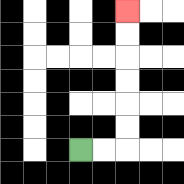{'start': '[3, 6]', 'end': '[5, 0]', 'path_directions': 'R,R,U,U,U,U,U,U', 'path_coordinates': '[[3, 6], [4, 6], [5, 6], [5, 5], [5, 4], [5, 3], [5, 2], [5, 1], [5, 0]]'}